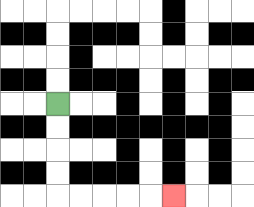{'start': '[2, 4]', 'end': '[7, 8]', 'path_directions': 'D,D,D,D,R,R,R,R,R', 'path_coordinates': '[[2, 4], [2, 5], [2, 6], [2, 7], [2, 8], [3, 8], [4, 8], [5, 8], [6, 8], [7, 8]]'}